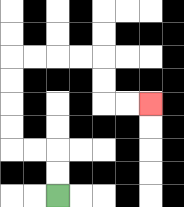{'start': '[2, 8]', 'end': '[6, 4]', 'path_directions': 'U,U,L,L,U,U,U,U,R,R,R,R,D,D,R,R', 'path_coordinates': '[[2, 8], [2, 7], [2, 6], [1, 6], [0, 6], [0, 5], [0, 4], [0, 3], [0, 2], [1, 2], [2, 2], [3, 2], [4, 2], [4, 3], [4, 4], [5, 4], [6, 4]]'}